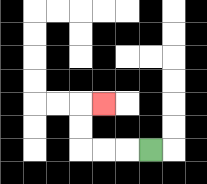{'start': '[6, 6]', 'end': '[4, 4]', 'path_directions': 'L,L,L,U,U,R', 'path_coordinates': '[[6, 6], [5, 6], [4, 6], [3, 6], [3, 5], [3, 4], [4, 4]]'}